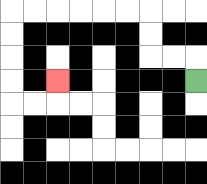{'start': '[8, 3]', 'end': '[2, 3]', 'path_directions': 'U,L,L,U,U,L,L,L,L,L,L,D,D,D,D,R,R,U', 'path_coordinates': '[[8, 3], [8, 2], [7, 2], [6, 2], [6, 1], [6, 0], [5, 0], [4, 0], [3, 0], [2, 0], [1, 0], [0, 0], [0, 1], [0, 2], [0, 3], [0, 4], [1, 4], [2, 4], [2, 3]]'}